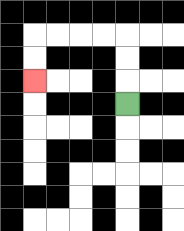{'start': '[5, 4]', 'end': '[1, 3]', 'path_directions': 'U,U,U,L,L,L,L,D,D', 'path_coordinates': '[[5, 4], [5, 3], [5, 2], [5, 1], [4, 1], [3, 1], [2, 1], [1, 1], [1, 2], [1, 3]]'}